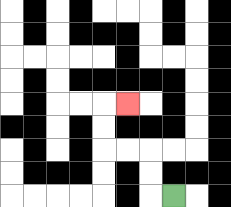{'start': '[7, 8]', 'end': '[5, 4]', 'path_directions': 'L,U,U,L,L,U,U,R', 'path_coordinates': '[[7, 8], [6, 8], [6, 7], [6, 6], [5, 6], [4, 6], [4, 5], [4, 4], [5, 4]]'}